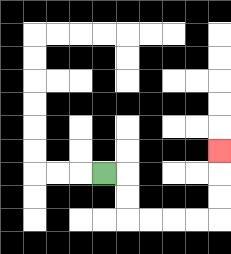{'start': '[4, 7]', 'end': '[9, 6]', 'path_directions': 'R,D,D,R,R,R,R,U,U,U', 'path_coordinates': '[[4, 7], [5, 7], [5, 8], [5, 9], [6, 9], [7, 9], [8, 9], [9, 9], [9, 8], [9, 7], [9, 6]]'}